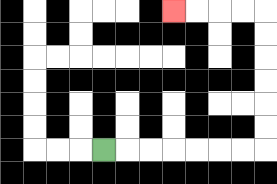{'start': '[4, 6]', 'end': '[7, 0]', 'path_directions': 'R,R,R,R,R,R,R,U,U,U,U,U,U,L,L,L,L', 'path_coordinates': '[[4, 6], [5, 6], [6, 6], [7, 6], [8, 6], [9, 6], [10, 6], [11, 6], [11, 5], [11, 4], [11, 3], [11, 2], [11, 1], [11, 0], [10, 0], [9, 0], [8, 0], [7, 0]]'}